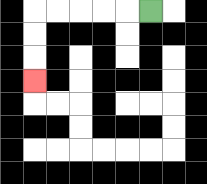{'start': '[6, 0]', 'end': '[1, 3]', 'path_directions': 'L,L,L,L,L,D,D,D', 'path_coordinates': '[[6, 0], [5, 0], [4, 0], [3, 0], [2, 0], [1, 0], [1, 1], [1, 2], [1, 3]]'}